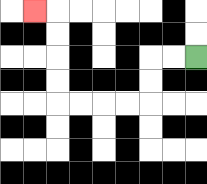{'start': '[8, 2]', 'end': '[1, 0]', 'path_directions': 'L,L,D,D,L,L,L,L,U,U,U,U,L', 'path_coordinates': '[[8, 2], [7, 2], [6, 2], [6, 3], [6, 4], [5, 4], [4, 4], [3, 4], [2, 4], [2, 3], [2, 2], [2, 1], [2, 0], [1, 0]]'}